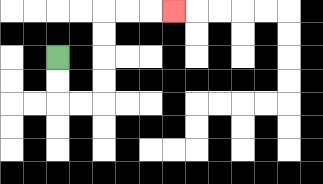{'start': '[2, 2]', 'end': '[7, 0]', 'path_directions': 'D,D,R,R,U,U,U,U,R,R,R', 'path_coordinates': '[[2, 2], [2, 3], [2, 4], [3, 4], [4, 4], [4, 3], [4, 2], [4, 1], [4, 0], [5, 0], [6, 0], [7, 0]]'}